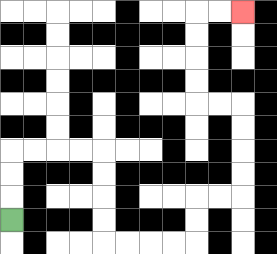{'start': '[0, 9]', 'end': '[10, 0]', 'path_directions': 'U,U,U,R,R,R,R,D,D,D,D,R,R,R,R,U,U,R,R,U,U,U,U,L,L,U,U,U,U,R,R', 'path_coordinates': '[[0, 9], [0, 8], [0, 7], [0, 6], [1, 6], [2, 6], [3, 6], [4, 6], [4, 7], [4, 8], [4, 9], [4, 10], [5, 10], [6, 10], [7, 10], [8, 10], [8, 9], [8, 8], [9, 8], [10, 8], [10, 7], [10, 6], [10, 5], [10, 4], [9, 4], [8, 4], [8, 3], [8, 2], [8, 1], [8, 0], [9, 0], [10, 0]]'}